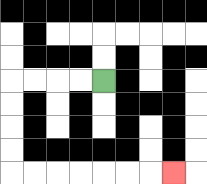{'start': '[4, 3]', 'end': '[7, 7]', 'path_directions': 'L,L,L,L,D,D,D,D,R,R,R,R,R,R,R', 'path_coordinates': '[[4, 3], [3, 3], [2, 3], [1, 3], [0, 3], [0, 4], [0, 5], [0, 6], [0, 7], [1, 7], [2, 7], [3, 7], [4, 7], [5, 7], [6, 7], [7, 7]]'}